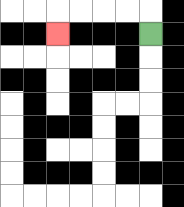{'start': '[6, 1]', 'end': '[2, 1]', 'path_directions': 'U,L,L,L,L,D', 'path_coordinates': '[[6, 1], [6, 0], [5, 0], [4, 0], [3, 0], [2, 0], [2, 1]]'}